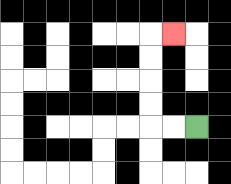{'start': '[8, 5]', 'end': '[7, 1]', 'path_directions': 'L,L,U,U,U,U,R', 'path_coordinates': '[[8, 5], [7, 5], [6, 5], [6, 4], [6, 3], [6, 2], [6, 1], [7, 1]]'}